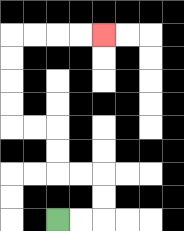{'start': '[2, 9]', 'end': '[4, 1]', 'path_directions': 'R,R,U,U,L,L,U,U,L,L,U,U,U,U,R,R,R,R', 'path_coordinates': '[[2, 9], [3, 9], [4, 9], [4, 8], [4, 7], [3, 7], [2, 7], [2, 6], [2, 5], [1, 5], [0, 5], [0, 4], [0, 3], [0, 2], [0, 1], [1, 1], [2, 1], [3, 1], [4, 1]]'}